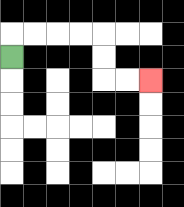{'start': '[0, 2]', 'end': '[6, 3]', 'path_directions': 'U,R,R,R,R,D,D,R,R', 'path_coordinates': '[[0, 2], [0, 1], [1, 1], [2, 1], [3, 1], [4, 1], [4, 2], [4, 3], [5, 3], [6, 3]]'}